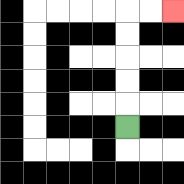{'start': '[5, 5]', 'end': '[7, 0]', 'path_directions': 'U,U,U,U,U,R,R', 'path_coordinates': '[[5, 5], [5, 4], [5, 3], [5, 2], [5, 1], [5, 0], [6, 0], [7, 0]]'}